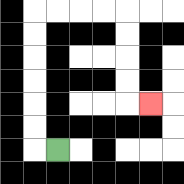{'start': '[2, 6]', 'end': '[6, 4]', 'path_directions': 'L,U,U,U,U,U,U,R,R,R,R,D,D,D,D,R', 'path_coordinates': '[[2, 6], [1, 6], [1, 5], [1, 4], [1, 3], [1, 2], [1, 1], [1, 0], [2, 0], [3, 0], [4, 0], [5, 0], [5, 1], [5, 2], [5, 3], [5, 4], [6, 4]]'}